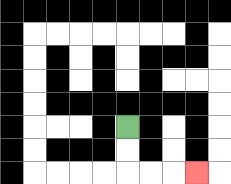{'start': '[5, 5]', 'end': '[8, 7]', 'path_directions': 'D,D,R,R,R', 'path_coordinates': '[[5, 5], [5, 6], [5, 7], [6, 7], [7, 7], [8, 7]]'}